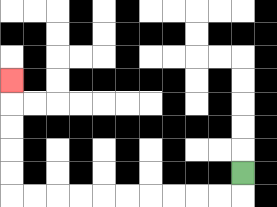{'start': '[10, 7]', 'end': '[0, 3]', 'path_directions': 'D,L,L,L,L,L,L,L,L,L,L,U,U,U,U,U', 'path_coordinates': '[[10, 7], [10, 8], [9, 8], [8, 8], [7, 8], [6, 8], [5, 8], [4, 8], [3, 8], [2, 8], [1, 8], [0, 8], [0, 7], [0, 6], [0, 5], [0, 4], [0, 3]]'}